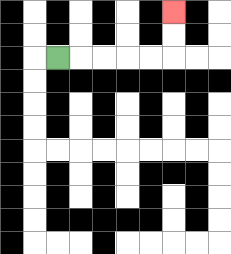{'start': '[2, 2]', 'end': '[7, 0]', 'path_directions': 'R,R,R,R,R,U,U', 'path_coordinates': '[[2, 2], [3, 2], [4, 2], [5, 2], [6, 2], [7, 2], [7, 1], [7, 0]]'}